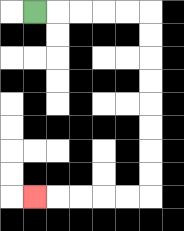{'start': '[1, 0]', 'end': '[1, 8]', 'path_directions': 'R,R,R,R,R,D,D,D,D,D,D,D,D,L,L,L,L,L', 'path_coordinates': '[[1, 0], [2, 0], [3, 0], [4, 0], [5, 0], [6, 0], [6, 1], [6, 2], [6, 3], [6, 4], [6, 5], [6, 6], [6, 7], [6, 8], [5, 8], [4, 8], [3, 8], [2, 8], [1, 8]]'}